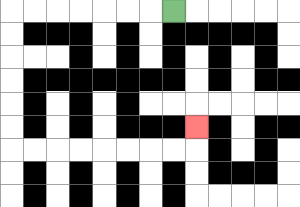{'start': '[7, 0]', 'end': '[8, 5]', 'path_directions': 'L,L,L,L,L,L,L,D,D,D,D,D,D,R,R,R,R,R,R,R,R,U', 'path_coordinates': '[[7, 0], [6, 0], [5, 0], [4, 0], [3, 0], [2, 0], [1, 0], [0, 0], [0, 1], [0, 2], [0, 3], [0, 4], [0, 5], [0, 6], [1, 6], [2, 6], [3, 6], [4, 6], [5, 6], [6, 6], [7, 6], [8, 6], [8, 5]]'}